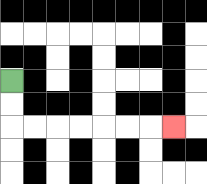{'start': '[0, 3]', 'end': '[7, 5]', 'path_directions': 'D,D,R,R,R,R,R,R,R', 'path_coordinates': '[[0, 3], [0, 4], [0, 5], [1, 5], [2, 5], [3, 5], [4, 5], [5, 5], [6, 5], [7, 5]]'}